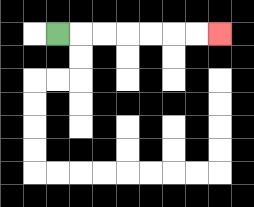{'start': '[2, 1]', 'end': '[9, 1]', 'path_directions': 'R,R,R,R,R,R,R', 'path_coordinates': '[[2, 1], [3, 1], [4, 1], [5, 1], [6, 1], [7, 1], [8, 1], [9, 1]]'}